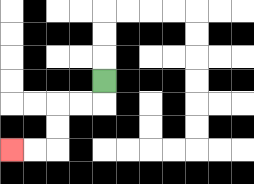{'start': '[4, 3]', 'end': '[0, 6]', 'path_directions': 'D,L,L,D,D,L,L', 'path_coordinates': '[[4, 3], [4, 4], [3, 4], [2, 4], [2, 5], [2, 6], [1, 6], [0, 6]]'}